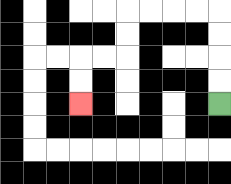{'start': '[9, 4]', 'end': '[3, 4]', 'path_directions': 'U,U,U,U,L,L,L,L,D,D,L,L,D,D', 'path_coordinates': '[[9, 4], [9, 3], [9, 2], [9, 1], [9, 0], [8, 0], [7, 0], [6, 0], [5, 0], [5, 1], [5, 2], [4, 2], [3, 2], [3, 3], [3, 4]]'}